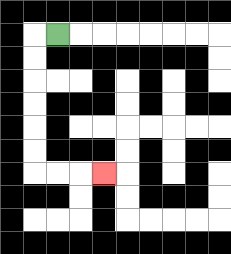{'start': '[2, 1]', 'end': '[4, 7]', 'path_directions': 'L,D,D,D,D,D,D,R,R,R', 'path_coordinates': '[[2, 1], [1, 1], [1, 2], [1, 3], [1, 4], [1, 5], [1, 6], [1, 7], [2, 7], [3, 7], [4, 7]]'}